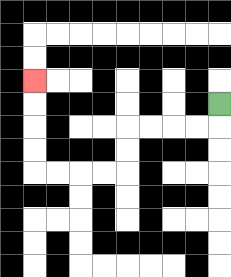{'start': '[9, 4]', 'end': '[1, 3]', 'path_directions': 'D,L,L,L,L,D,D,L,L,L,L,U,U,U,U', 'path_coordinates': '[[9, 4], [9, 5], [8, 5], [7, 5], [6, 5], [5, 5], [5, 6], [5, 7], [4, 7], [3, 7], [2, 7], [1, 7], [1, 6], [1, 5], [1, 4], [1, 3]]'}